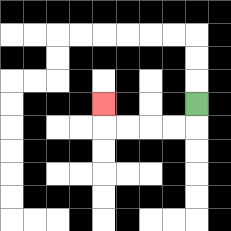{'start': '[8, 4]', 'end': '[4, 4]', 'path_directions': 'D,L,L,L,L,U', 'path_coordinates': '[[8, 4], [8, 5], [7, 5], [6, 5], [5, 5], [4, 5], [4, 4]]'}